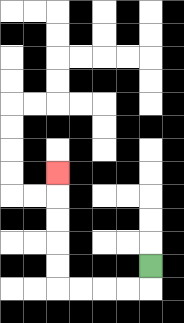{'start': '[6, 11]', 'end': '[2, 7]', 'path_directions': 'D,L,L,L,L,U,U,U,U,U', 'path_coordinates': '[[6, 11], [6, 12], [5, 12], [4, 12], [3, 12], [2, 12], [2, 11], [2, 10], [2, 9], [2, 8], [2, 7]]'}